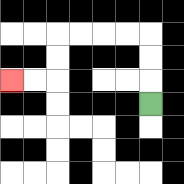{'start': '[6, 4]', 'end': '[0, 3]', 'path_directions': 'U,U,U,L,L,L,L,D,D,L,L', 'path_coordinates': '[[6, 4], [6, 3], [6, 2], [6, 1], [5, 1], [4, 1], [3, 1], [2, 1], [2, 2], [2, 3], [1, 3], [0, 3]]'}